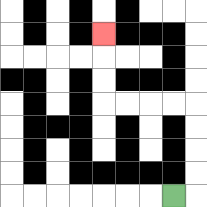{'start': '[7, 8]', 'end': '[4, 1]', 'path_directions': 'R,U,U,U,U,L,L,L,L,U,U,U', 'path_coordinates': '[[7, 8], [8, 8], [8, 7], [8, 6], [8, 5], [8, 4], [7, 4], [6, 4], [5, 4], [4, 4], [4, 3], [4, 2], [4, 1]]'}